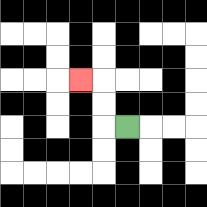{'start': '[5, 5]', 'end': '[3, 3]', 'path_directions': 'L,U,U,L', 'path_coordinates': '[[5, 5], [4, 5], [4, 4], [4, 3], [3, 3]]'}